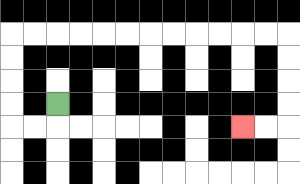{'start': '[2, 4]', 'end': '[10, 5]', 'path_directions': 'D,L,L,U,U,U,U,R,R,R,R,R,R,R,R,R,R,R,R,D,D,D,D,L,L', 'path_coordinates': '[[2, 4], [2, 5], [1, 5], [0, 5], [0, 4], [0, 3], [0, 2], [0, 1], [1, 1], [2, 1], [3, 1], [4, 1], [5, 1], [6, 1], [7, 1], [8, 1], [9, 1], [10, 1], [11, 1], [12, 1], [12, 2], [12, 3], [12, 4], [12, 5], [11, 5], [10, 5]]'}